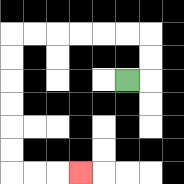{'start': '[5, 3]', 'end': '[3, 7]', 'path_directions': 'R,U,U,L,L,L,L,L,L,D,D,D,D,D,D,R,R,R', 'path_coordinates': '[[5, 3], [6, 3], [6, 2], [6, 1], [5, 1], [4, 1], [3, 1], [2, 1], [1, 1], [0, 1], [0, 2], [0, 3], [0, 4], [0, 5], [0, 6], [0, 7], [1, 7], [2, 7], [3, 7]]'}